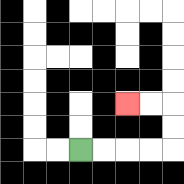{'start': '[3, 6]', 'end': '[5, 4]', 'path_directions': 'R,R,R,R,U,U,L,L', 'path_coordinates': '[[3, 6], [4, 6], [5, 6], [6, 6], [7, 6], [7, 5], [7, 4], [6, 4], [5, 4]]'}